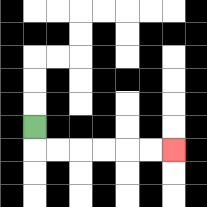{'start': '[1, 5]', 'end': '[7, 6]', 'path_directions': 'D,R,R,R,R,R,R', 'path_coordinates': '[[1, 5], [1, 6], [2, 6], [3, 6], [4, 6], [5, 6], [6, 6], [7, 6]]'}